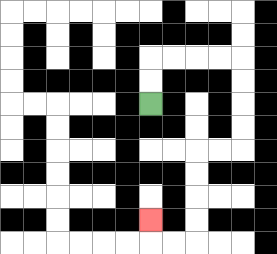{'start': '[6, 4]', 'end': '[6, 9]', 'path_directions': 'U,U,R,R,R,R,D,D,D,D,L,L,D,D,D,D,L,L,U', 'path_coordinates': '[[6, 4], [6, 3], [6, 2], [7, 2], [8, 2], [9, 2], [10, 2], [10, 3], [10, 4], [10, 5], [10, 6], [9, 6], [8, 6], [8, 7], [8, 8], [8, 9], [8, 10], [7, 10], [6, 10], [6, 9]]'}